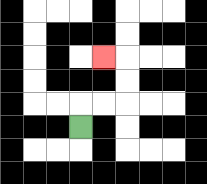{'start': '[3, 5]', 'end': '[4, 2]', 'path_directions': 'U,R,R,U,U,L', 'path_coordinates': '[[3, 5], [3, 4], [4, 4], [5, 4], [5, 3], [5, 2], [4, 2]]'}